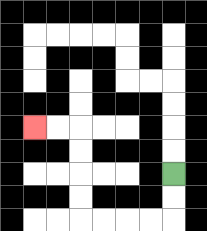{'start': '[7, 7]', 'end': '[1, 5]', 'path_directions': 'D,D,L,L,L,L,U,U,U,U,L,L', 'path_coordinates': '[[7, 7], [7, 8], [7, 9], [6, 9], [5, 9], [4, 9], [3, 9], [3, 8], [3, 7], [3, 6], [3, 5], [2, 5], [1, 5]]'}